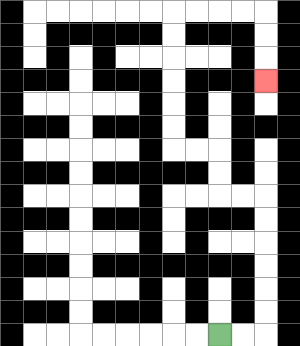{'start': '[9, 14]', 'end': '[11, 3]', 'path_directions': 'R,R,U,U,U,U,U,U,L,L,U,U,L,L,U,U,U,U,U,U,R,R,R,R,D,D,D', 'path_coordinates': '[[9, 14], [10, 14], [11, 14], [11, 13], [11, 12], [11, 11], [11, 10], [11, 9], [11, 8], [10, 8], [9, 8], [9, 7], [9, 6], [8, 6], [7, 6], [7, 5], [7, 4], [7, 3], [7, 2], [7, 1], [7, 0], [8, 0], [9, 0], [10, 0], [11, 0], [11, 1], [11, 2], [11, 3]]'}